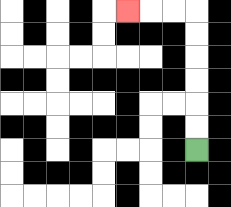{'start': '[8, 6]', 'end': '[5, 0]', 'path_directions': 'U,U,U,U,U,U,L,L,L', 'path_coordinates': '[[8, 6], [8, 5], [8, 4], [8, 3], [8, 2], [8, 1], [8, 0], [7, 0], [6, 0], [5, 0]]'}